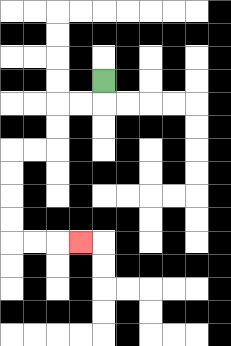{'start': '[4, 3]', 'end': '[3, 10]', 'path_directions': 'D,L,L,D,D,L,L,D,D,D,D,R,R,R', 'path_coordinates': '[[4, 3], [4, 4], [3, 4], [2, 4], [2, 5], [2, 6], [1, 6], [0, 6], [0, 7], [0, 8], [0, 9], [0, 10], [1, 10], [2, 10], [3, 10]]'}